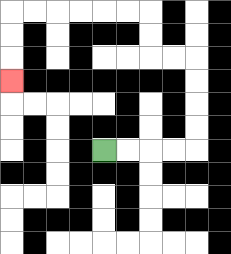{'start': '[4, 6]', 'end': '[0, 3]', 'path_directions': 'R,R,R,R,U,U,U,U,L,L,U,U,L,L,L,L,L,L,D,D,D', 'path_coordinates': '[[4, 6], [5, 6], [6, 6], [7, 6], [8, 6], [8, 5], [8, 4], [8, 3], [8, 2], [7, 2], [6, 2], [6, 1], [6, 0], [5, 0], [4, 0], [3, 0], [2, 0], [1, 0], [0, 0], [0, 1], [0, 2], [0, 3]]'}